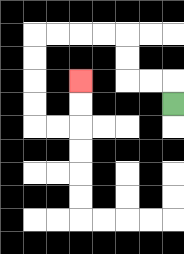{'start': '[7, 4]', 'end': '[3, 3]', 'path_directions': 'U,L,L,U,U,L,L,L,L,D,D,D,D,R,R,U,U', 'path_coordinates': '[[7, 4], [7, 3], [6, 3], [5, 3], [5, 2], [5, 1], [4, 1], [3, 1], [2, 1], [1, 1], [1, 2], [1, 3], [1, 4], [1, 5], [2, 5], [3, 5], [3, 4], [3, 3]]'}